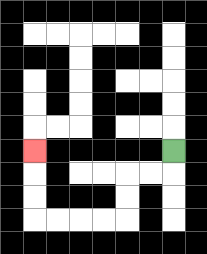{'start': '[7, 6]', 'end': '[1, 6]', 'path_directions': 'D,L,L,D,D,L,L,L,L,U,U,U', 'path_coordinates': '[[7, 6], [7, 7], [6, 7], [5, 7], [5, 8], [5, 9], [4, 9], [3, 9], [2, 9], [1, 9], [1, 8], [1, 7], [1, 6]]'}